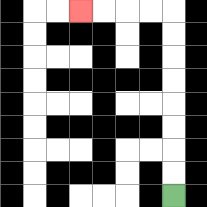{'start': '[7, 8]', 'end': '[3, 0]', 'path_directions': 'U,U,U,U,U,U,U,U,L,L,L,L', 'path_coordinates': '[[7, 8], [7, 7], [7, 6], [7, 5], [7, 4], [7, 3], [7, 2], [7, 1], [7, 0], [6, 0], [5, 0], [4, 0], [3, 0]]'}